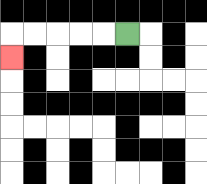{'start': '[5, 1]', 'end': '[0, 2]', 'path_directions': 'L,L,L,L,L,D', 'path_coordinates': '[[5, 1], [4, 1], [3, 1], [2, 1], [1, 1], [0, 1], [0, 2]]'}